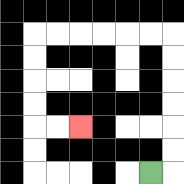{'start': '[6, 7]', 'end': '[3, 5]', 'path_directions': 'R,U,U,U,U,U,U,L,L,L,L,L,L,D,D,D,D,R,R', 'path_coordinates': '[[6, 7], [7, 7], [7, 6], [7, 5], [7, 4], [7, 3], [7, 2], [7, 1], [6, 1], [5, 1], [4, 1], [3, 1], [2, 1], [1, 1], [1, 2], [1, 3], [1, 4], [1, 5], [2, 5], [3, 5]]'}